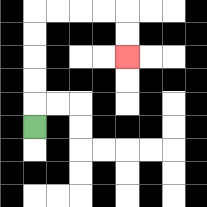{'start': '[1, 5]', 'end': '[5, 2]', 'path_directions': 'U,U,U,U,U,R,R,R,R,D,D', 'path_coordinates': '[[1, 5], [1, 4], [1, 3], [1, 2], [1, 1], [1, 0], [2, 0], [3, 0], [4, 0], [5, 0], [5, 1], [5, 2]]'}